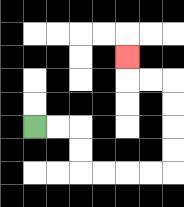{'start': '[1, 5]', 'end': '[5, 2]', 'path_directions': 'R,R,D,D,R,R,R,R,U,U,U,U,L,L,U', 'path_coordinates': '[[1, 5], [2, 5], [3, 5], [3, 6], [3, 7], [4, 7], [5, 7], [6, 7], [7, 7], [7, 6], [7, 5], [7, 4], [7, 3], [6, 3], [5, 3], [5, 2]]'}